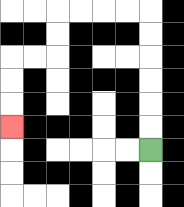{'start': '[6, 6]', 'end': '[0, 5]', 'path_directions': 'U,U,U,U,U,U,L,L,L,L,D,D,L,L,D,D,D', 'path_coordinates': '[[6, 6], [6, 5], [6, 4], [6, 3], [6, 2], [6, 1], [6, 0], [5, 0], [4, 0], [3, 0], [2, 0], [2, 1], [2, 2], [1, 2], [0, 2], [0, 3], [0, 4], [0, 5]]'}